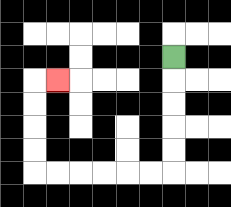{'start': '[7, 2]', 'end': '[2, 3]', 'path_directions': 'D,D,D,D,D,L,L,L,L,L,L,U,U,U,U,R', 'path_coordinates': '[[7, 2], [7, 3], [7, 4], [7, 5], [7, 6], [7, 7], [6, 7], [5, 7], [4, 7], [3, 7], [2, 7], [1, 7], [1, 6], [1, 5], [1, 4], [1, 3], [2, 3]]'}